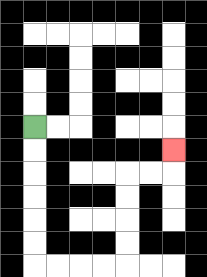{'start': '[1, 5]', 'end': '[7, 6]', 'path_directions': 'D,D,D,D,D,D,R,R,R,R,U,U,U,U,R,R,U', 'path_coordinates': '[[1, 5], [1, 6], [1, 7], [1, 8], [1, 9], [1, 10], [1, 11], [2, 11], [3, 11], [4, 11], [5, 11], [5, 10], [5, 9], [5, 8], [5, 7], [6, 7], [7, 7], [7, 6]]'}